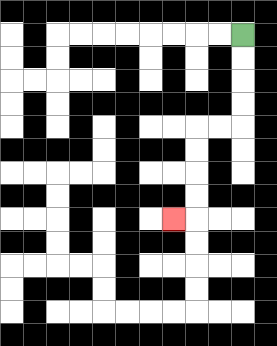{'start': '[10, 1]', 'end': '[7, 9]', 'path_directions': 'D,D,D,D,L,L,D,D,D,D,L', 'path_coordinates': '[[10, 1], [10, 2], [10, 3], [10, 4], [10, 5], [9, 5], [8, 5], [8, 6], [8, 7], [8, 8], [8, 9], [7, 9]]'}